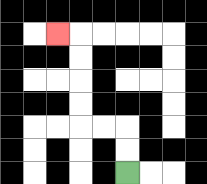{'start': '[5, 7]', 'end': '[2, 1]', 'path_directions': 'U,U,L,L,U,U,U,U,L', 'path_coordinates': '[[5, 7], [5, 6], [5, 5], [4, 5], [3, 5], [3, 4], [3, 3], [3, 2], [3, 1], [2, 1]]'}